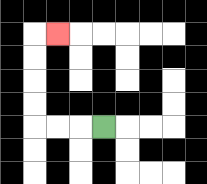{'start': '[4, 5]', 'end': '[2, 1]', 'path_directions': 'L,L,L,U,U,U,U,R', 'path_coordinates': '[[4, 5], [3, 5], [2, 5], [1, 5], [1, 4], [1, 3], [1, 2], [1, 1], [2, 1]]'}